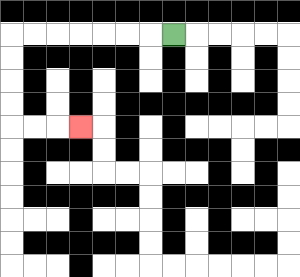{'start': '[7, 1]', 'end': '[3, 5]', 'path_directions': 'L,L,L,L,L,L,L,D,D,D,D,R,R,R', 'path_coordinates': '[[7, 1], [6, 1], [5, 1], [4, 1], [3, 1], [2, 1], [1, 1], [0, 1], [0, 2], [0, 3], [0, 4], [0, 5], [1, 5], [2, 5], [3, 5]]'}